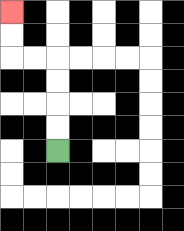{'start': '[2, 6]', 'end': '[0, 0]', 'path_directions': 'U,U,U,U,L,L,U,U', 'path_coordinates': '[[2, 6], [2, 5], [2, 4], [2, 3], [2, 2], [1, 2], [0, 2], [0, 1], [0, 0]]'}